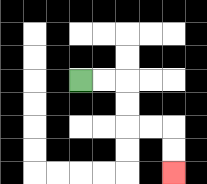{'start': '[3, 3]', 'end': '[7, 7]', 'path_directions': 'R,R,D,D,R,R,D,D', 'path_coordinates': '[[3, 3], [4, 3], [5, 3], [5, 4], [5, 5], [6, 5], [7, 5], [7, 6], [7, 7]]'}